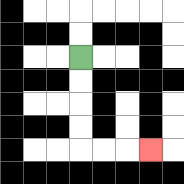{'start': '[3, 2]', 'end': '[6, 6]', 'path_directions': 'D,D,D,D,R,R,R', 'path_coordinates': '[[3, 2], [3, 3], [3, 4], [3, 5], [3, 6], [4, 6], [5, 6], [6, 6]]'}